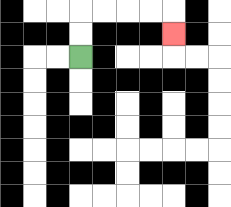{'start': '[3, 2]', 'end': '[7, 1]', 'path_directions': 'U,U,R,R,R,R,D', 'path_coordinates': '[[3, 2], [3, 1], [3, 0], [4, 0], [5, 0], [6, 0], [7, 0], [7, 1]]'}